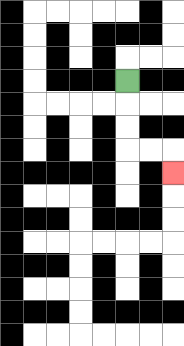{'start': '[5, 3]', 'end': '[7, 7]', 'path_directions': 'D,D,D,R,R,D', 'path_coordinates': '[[5, 3], [5, 4], [5, 5], [5, 6], [6, 6], [7, 6], [7, 7]]'}